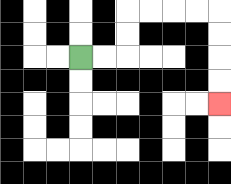{'start': '[3, 2]', 'end': '[9, 4]', 'path_directions': 'R,R,U,U,R,R,R,R,D,D,D,D', 'path_coordinates': '[[3, 2], [4, 2], [5, 2], [5, 1], [5, 0], [6, 0], [7, 0], [8, 0], [9, 0], [9, 1], [9, 2], [9, 3], [9, 4]]'}